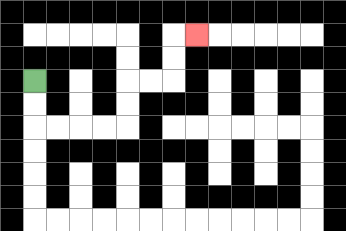{'start': '[1, 3]', 'end': '[8, 1]', 'path_directions': 'D,D,R,R,R,R,U,U,R,R,U,U,R', 'path_coordinates': '[[1, 3], [1, 4], [1, 5], [2, 5], [3, 5], [4, 5], [5, 5], [5, 4], [5, 3], [6, 3], [7, 3], [7, 2], [7, 1], [8, 1]]'}